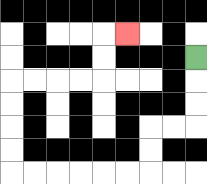{'start': '[8, 2]', 'end': '[5, 1]', 'path_directions': 'D,D,D,L,L,D,D,L,L,L,L,L,L,U,U,U,U,R,R,R,R,U,U,R', 'path_coordinates': '[[8, 2], [8, 3], [8, 4], [8, 5], [7, 5], [6, 5], [6, 6], [6, 7], [5, 7], [4, 7], [3, 7], [2, 7], [1, 7], [0, 7], [0, 6], [0, 5], [0, 4], [0, 3], [1, 3], [2, 3], [3, 3], [4, 3], [4, 2], [4, 1], [5, 1]]'}